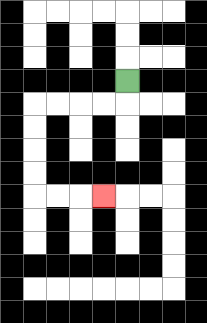{'start': '[5, 3]', 'end': '[4, 8]', 'path_directions': 'D,L,L,L,L,D,D,D,D,R,R,R', 'path_coordinates': '[[5, 3], [5, 4], [4, 4], [3, 4], [2, 4], [1, 4], [1, 5], [1, 6], [1, 7], [1, 8], [2, 8], [3, 8], [4, 8]]'}